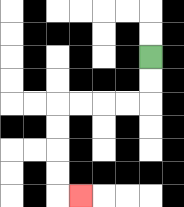{'start': '[6, 2]', 'end': '[3, 8]', 'path_directions': 'D,D,L,L,L,L,D,D,D,D,R', 'path_coordinates': '[[6, 2], [6, 3], [6, 4], [5, 4], [4, 4], [3, 4], [2, 4], [2, 5], [2, 6], [2, 7], [2, 8], [3, 8]]'}